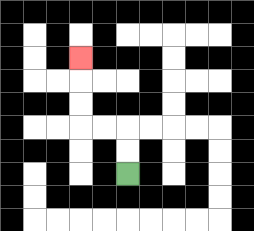{'start': '[5, 7]', 'end': '[3, 2]', 'path_directions': 'U,U,L,L,U,U,U', 'path_coordinates': '[[5, 7], [5, 6], [5, 5], [4, 5], [3, 5], [3, 4], [3, 3], [3, 2]]'}